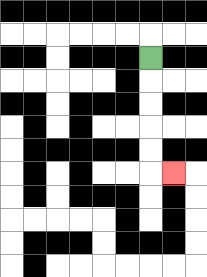{'start': '[6, 2]', 'end': '[7, 7]', 'path_directions': 'D,D,D,D,D,R', 'path_coordinates': '[[6, 2], [6, 3], [6, 4], [6, 5], [6, 6], [6, 7], [7, 7]]'}